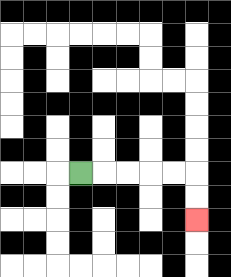{'start': '[3, 7]', 'end': '[8, 9]', 'path_directions': 'R,R,R,R,R,D,D', 'path_coordinates': '[[3, 7], [4, 7], [5, 7], [6, 7], [7, 7], [8, 7], [8, 8], [8, 9]]'}